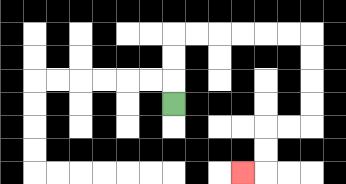{'start': '[7, 4]', 'end': '[10, 7]', 'path_directions': 'U,U,U,R,R,R,R,R,R,D,D,D,D,L,L,D,D,L', 'path_coordinates': '[[7, 4], [7, 3], [7, 2], [7, 1], [8, 1], [9, 1], [10, 1], [11, 1], [12, 1], [13, 1], [13, 2], [13, 3], [13, 4], [13, 5], [12, 5], [11, 5], [11, 6], [11, 7], [10, 7]]'}